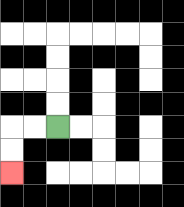{'start': '[2, 5]', 'end': '[0, 7]', 'path_directions': 'L,L,D,D', 'path_coordinates': '[[2, 5], [1, 5], [0, 5], [0, 6], [0, 7]]'}